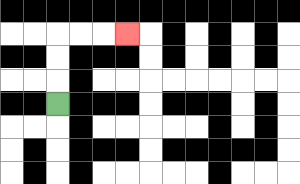{'start': '[2, 4]', 'end': '[5, 1]', 'path_directions': 'U,U,U,R,R,R', 'path_coordinates': '[[2, 4], [2, 3], [2, 2], [2, 1], [3, 1], [4, 1], [5, 1]]'}